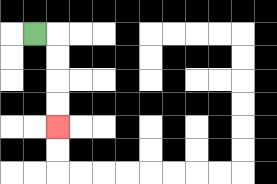{'start': '[1, 1]', 'end': '[2, 5]', 'path_directions': 'R,D,D,D,D', 'path_coordinates': '[[1, 1], [2, 1], [2, 2], [2, 3], [2, 4], [2, 5]]'}